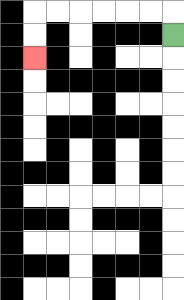{'start': '[7, 1]', 'end': '[1, 2]', 'path_directions': 'U,L,L,L,L,L,L,D,D', 'path_coordinates': '[[7, 1], [7, 0], [6, 0], [5, 0], [4, 0], [3, 0], [2, 0], [1, 0], [1, 1], [1, 2]]'}